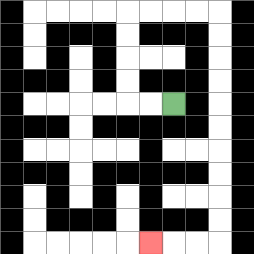{'start': '[7, 4]', 'end': '[6, 10]', 'path_directions': 'L,L,U,U,U,U,R,R,R,R,D,D,D,D,D,D,D,D,D,D,L,L,L', 'path_coordinates': '[[7, 4], [6, 4], [5, 4], [5, 3], [5, 2], [5, 1], [5, 0], [6, 0], [7, 0], [8, 0], [9, 0], [9, 1], [9, 2], [9, 3], [9, 4], [9, 5], [9, 6], [9, 7], [9, 8], [9, 9], [9, 10], [8, 10], [7, 10], [6, 10]]'}